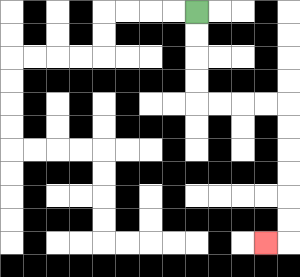{'start': '[8, 0]', 'end': '[11, 10]', 'path_directions': 'D,D,D,D,R,R,R,R,D,D,D,D,D,D,L', 'path_coordinates': '[[8, 0], [8, 1], [8, 2], [8, 3], [8, 4], [9, 4], [10, 4], [11, 4], [12, 4], [12, 5], [12, 6], [12, 7], [12, 8], [12, 9], [12, 10], [11, 10]]'}